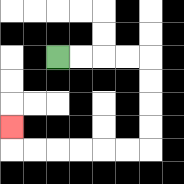{'start': '[2, 2]', 'end': '[0, 5]', 'path_directions': 'R,R,R,R,D,D,D,D,L,L,L,L,L,L,U', 'path_coordinates': '[[2, 2], [3, 2], [4, 2], [5, 2], [6, 2], [6, 3], [6, 4], [6, 5], [6, 6], [5, 6], [4, 6], [3, 6], [2, 6], [1, 6], [0, 6], [0, 5]]'}